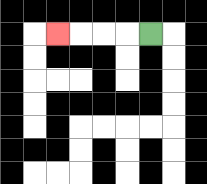{'start': '[6, 1]', 'end': '[2, 1]', 'path_directions': 'L,L,L,L', 'path_coordinates': '[[6, 1], [5, 1], [4, 1], [3, 1], [2, 1]]'}